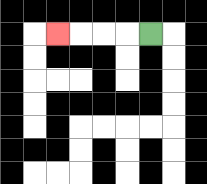{'start': '[6, 1]', 'end': '[2, 1]', 'path_directions': 'L,L,L,L', 'path_coordinates': '[[6, 1], [5, 1], [4, 1], [3, 1], [2, 1]]'}